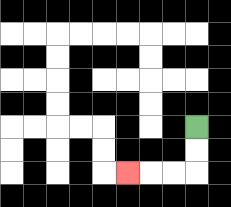{'start': '[8, 5]', 'end': '[5, 7]', 'path_directions': 'D,D,L,L,L', 'path_coordinates': '[[8, 5], [8, 6], [8, 7], [7, 7], [6, 7], [5, 7]]'}